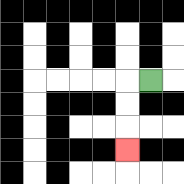{'start': '[6, 3]', 'end': '[5, 6]', 'path_directions': 'L,D,D,D', 'path_coordinates': '[[6, 3], [5, 3], [5, 4], [5, 5], [5, 6]]'}